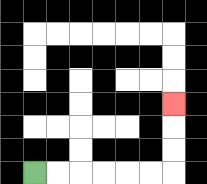{'start': '[1, 7]', 'end': '[7, 4]', 'path_directions': 'R,R,R,R,R,R,U,U,U', 'path_coordinates': '[[1, 7], [2, 7], [3, 7], [4, 7], [5, 7], [6, 7], [7, 7], [7, 6], [7, 5], [7, 4]]'}